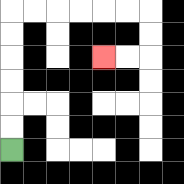{'start': '[0, 6]', 'end': '[4, 2]', 'path_directions': 'U,U,U,U,U,U,R,R,R,R,R,R,D,D,L,L', 'path_coordinates': '[[0, 6], [0, 5], [0, 4], [0, 3], [0, 2], [0, 1], [0, 0], [1, 0], [2, 0], [3, 0], [4, 0], [5, 0], [6, 0], [6, 1], [6, 2], [5, 2], [4, 2]]'}